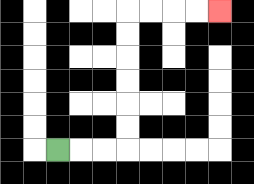{'start': '[2, 6]', 'end': '[9, 0]', 'path_directions': 'R,R,R,U,U,U,U,U,U,R,R,R,R', 'path_coordinates': '[[2, 6], [3, 6], [4, 6], [5, 6], [5, 5], [5, 4], [5, 3], [5, 2], [5, 1], [5, 0], [6, 0], [7, 0], [8, 0], [9, 0]]'}